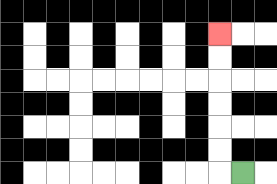{'start': '[10, 7]', 'end': '[9, 1]', 'path_directions': 'L,U,U,U,U,U,U', 'path_coordinates': '[[10, 7], [9, 7], [9, 6], [9, 5], [9, 4], [9, 3], [9, 2], [9, 1]]'}